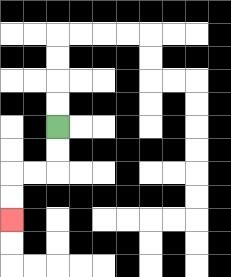{'start': '[2, 5]', 'end': '[0, 9]', 'path_directions': 'D,D,L,L,D,D', 'path_coordinates': '[[2, 5], [2, 6], [2, 7], [1, 7], [0, 7], [0, 8], [0, 9]]'}